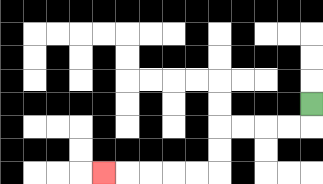{'start': '[13, 4]', 'end': '[4, 7]', 'path_directions': 'D,L,L,L,L,D,D,L,L,L,L,L', 'path_coordinates': '[[13, 4], [13, 5], [12, 5], [11, 5], [10, 5], [9, 5], [9, 6], [9, 7], [8, 7], [7, 7], [6, 7], [5, 7], [4, 7]]'}